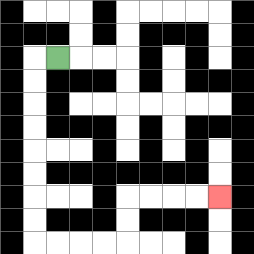{'start': '[2, 2]', 'end': '[9, 8]', 'path_directions': 'L,D,D,D,D,D,D,D,D,R,R,R,R,U,U,R,R,R,R', 'path_coordinates': '[[2, 2], [1, 2], [1, 3], [1, 4], [1, 5], [1, 6], [1, 7], [1, 8], [1, 9], [1, 10], [2, 10], [3, 10], [4, 10], [5, 10], [5, 9], [5, 8], [6, 8], [7, 8], [8, 8], [9, 8]]'}